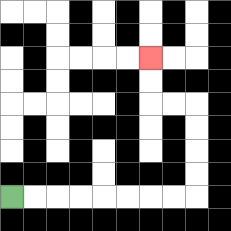{'start': '[0, 8]', 'end': '[6, 2]', 'path_directions': 'R,R,R,R,R,R,R,R,U,U,U,U,L,L,U,U', 'path_coordinates': '[[0, 8], [1, 8], [2, 8], [3, 8], [4, 8], [5, 8], [6, 8], [7, 8], [8, 8], [8, 7], [8, 6], [8, 5], [8, 4], [7, 4], [6, 4], [6, 3], [6, 2]]'}